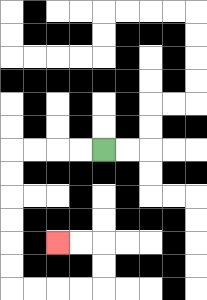{'start': '[4, 6]', 'end': '[2, 10]', 'path_directions': 'L,L,L,L,D,D,D,D,D,D,R,R,R,R,U,U,L,L', 'path_coordinates': '[[4, 6], [3, 6], [2, 6], [1, 6], [0, 6], [0, 7], [0, 8], [0, 9], [0, 10], [0, 11], [0, 12], [1, 12], [2, 12], [3, 12], [4, 12], [4, 11], [4, 10], [3, 10], [2, 10]]'}